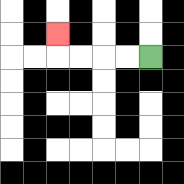{'start': '[6, 2]', 'end': '[2, 1]', 'path_directions': 'L,L,L,L,U', 'path_coordinates': '[[6, 2], [5, 2], [4, 2], [3, 2], [2, 2], [2, 1]]'}